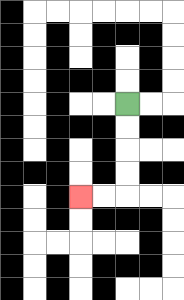{'start': '[5, 4]', 'end': '[3, 8]', 'path_directions': 'D,D,D,D,L,L', 'path_coordinates': '[[5, 4], [5, 5], [5, 6], [5, 7], [5, 8], [4, 8], [3, 8]]'}